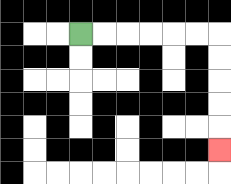{'start': '[3, 1]', 'end': '[9, 6]', 'path_directions': 'R,R,R,R,R,R,D,D,D,D,D', 'path_coordinates': '[[3, 1], [4, 1], [5, 1], [6, 1], [7, 1], [8, 1], [9, 1], [9, 2], [9, 3], [9, 4], [9, 5], [9, 6]]'}